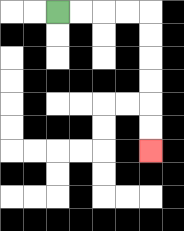{'start': '[2, 0]', 'end': '[6, 6]', 'path_directions': 'R,R,R,R,D,D,D,D,D,D', 'path_coordinates': '[[2, 0], [3, 0], [4, 0], [5, 0], [6, 0], [6, 1], [6, 2], [6, 3], [6, 4], [6, 5], [6, 6]]'}